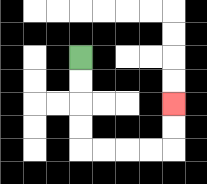{'start': '[3, 2]', 'end': '[7, 4]', 'path_directions': 'D,D,D,D,R,R,R,R,U,U', 'path_coordinates': '[[3, 2], [3, 3], [3, 4], [3, 5], [3, 6], [4, 6], [5, 6], [6, 6], [7, 6], [7, 5], [7, 4]]'}